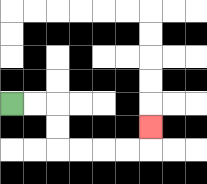{'start': '[0, 4]', 'end': '[6, 5]', 'path_directions': 'R,R,D,D,R,R,R,R,U', 'path_coordinates': '[[0, 4], [1, 4], [2, 4], [2, 5], [2, 6], [3, 6], [4, 6], [5, 6], [6, 6], [6, 5]]'}